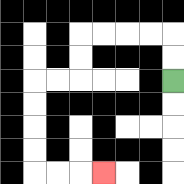{'start': '[7, 3]', 'end': '[4, 7]', 'path_directions': 'U,U,L,L,L,L,D,D,L,L,D,D,D,D,R,R,R', 'path_coordinates': '[[7, 3], [7, 2], [7, 1], [6, 1], [5, 1], [4, 1], [3, 1], [3, 2], [3, 3], [2, 3], [1, 3], [1, 4], [1, 5], [1, 6], [1, 7], [2, 7], [3, 7], [4, 7]]'}